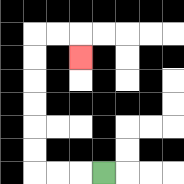{'start': '[4, 7]', 'end': '[3, 2]', 'path_directions': 'L,L,L,U,U,U,U,U,U,R,R,D', 'path_coordinates': '[[4, 7], [3, 7], [2, 7], [1, 7], [1, 6], [1, 5], [1, 4], [1, 3], [1, 2], [1, 1], [2, 1], [3, 1], [3, 2]]'}